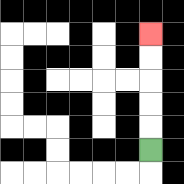{'start': '[6, 6]', 'end': '[6, 1]', 'path_directions': 'U,U,U,U,U', 'path_coordinates': '[[6, 6], [6, 5], [6, 4], [6, 3], [6, 2], [6, 1]]'}